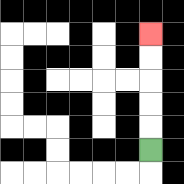{'start': '[6, 6]', 'end': '[6, 1]', 'path_directions': 'U,U,U,U,U', 'path_coordinates': '[[6, 6], [6, 5], [6, 4], [6, 3], [6, 2], [6, 1]]'}